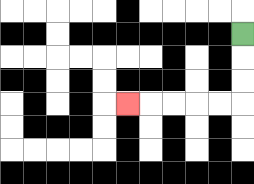{'start': '[10, 1]', 'end': '[5, 4]', 'path_directions': 'D,D,D,L,L,L,L,L', 'path_coordinates': '[[10, 1], [10, 2], [10, 3], [10, 4], [9, 4], [8, 4], [7, 4], [6, 4], [5, 4]]'}